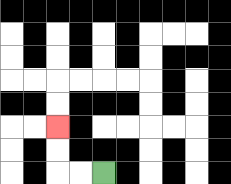{'start': '[4, 7]', 'end': '[2, 5]', 'path_directions': 'L,L,U,U', 'path_coordinates': '[[4, 7], [3, 7], [2, 7], [2, 6], [2, 5]]'}